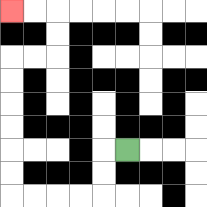{'start': '[5, 6]', 'end': '[0, 0]', 'path_directions': 'L,D,D,L,L,L,L,U,U,U,U,U,U,R,R,U,U,L,L', 'path_coordinates': '[[5, 6], [4, 6], [4, 7], [4, 8], [3, 8], [2, 8], [1, 8], [0, 8], [0, 7], [0, 6], [0, 5], [0, 4], [0, 3], [0, 2], [1, 2], [2, 2], [2, 1], [2, 0], [1, 0], [0, 0]]'}